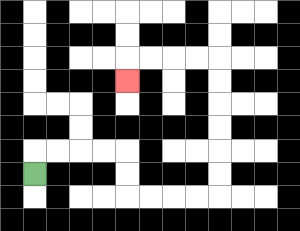{'start': '[1, 7]', 'end': '[5, 3]', 'path_directions': 'U,R,R,R,R,D,D,R,R,R,R,U,U,U,U,U,U,L,L,L,L,D', 'path_coordinates': '[[1, 7], [1, 6], [2, 6], [3, 6], [4, 6], [5, 6], [5, 7], [5, 8], [6, 8], [7, 8], [8, 8], [9, 8], [9, 7], [9, 6], [9, 5], [9, 4], [9, 3], [9, 2], [8, 2], [7, 2], [6, 2], [5, 2], [5, 3]]'}